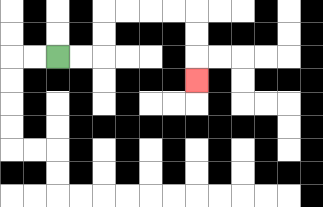{'start': '[2, 2]', 'end': '[8, 3]', 'path_directions': 'R,R,U,U,R,R,R,R,D,D,D', 'path_coordinates': '[[2, 2], [3, 2], [4, 2], [4, 1], [4, 0], [5, 0], [6, 0], [7, 0], [8, 0], [8, 1], [8, 2], [8, 3]]'}